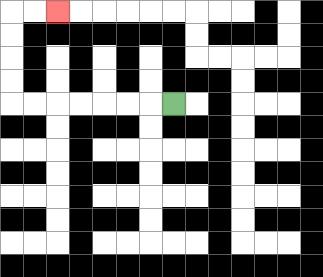{'start': '[7, 4]', 'end': '[2, 0]', 'path_directions': 'L,L,L,L,L,L,L,U,U,U,U,R,R', 'path_coordinates': '[[7, 4], [6, 4], [5, 4], [4, 4], [3, 4], [2, 4], [1, 4], [0, 4], [0, 3], [0, 2], [0, 1], [0, 0], [1, 0], [2, 0]]'}